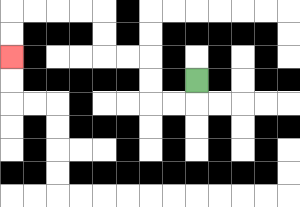{'start': '[8, 3]', 'end': '[0, 2]', 'path_directions': 'D,L,L,U,U,L,L,U,U,L,L,L,L,D,D', 'path_coordinates': '[[8, 3], [8, 4], [7, 4], [6, 4], [6, 3], [6, 2], [5, 2], [4, 2], [4, 1], [4, 0], [3, 0], [2, 0], [1, 0], [0, 0], [0, 1], [0, 2]]'}